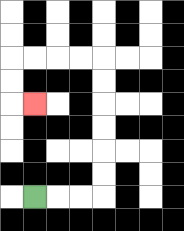{'start': '[1, 8]', 'end': '[1, 4]', 'path_directions': 'R,R,R,U,U,U,U,U,U,L,L,L,L,D,D,R', 'path_coordinates': '[[1, 8], [2, 8], [3, 8], [4, 8], [4, 7], [4, 6], [4, 5], [4, 4], [4, 3], [4, 2], [3, 2], [2, 2], [1, 2], [0, 2], [0, 3], [0, 4], [1, 4]]'}